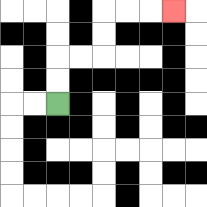{'start': '[2, 4]', 'end': '[7, 0]', 'path_directions': 'U,U,R,R,U,U,R,R,R', 'path_coordinates': '[[2, 4], [2, 3], [2, 2], [3, 2], [4, 2], [4, 1], [4, 0], [5, 0], [6, 0], [7, 0]]'}